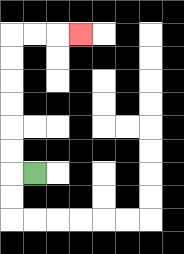{'start': '[1, 7]', 'end': '[3, 1]', 'path_directions': 'L,U,U,U,U,U,U,R,R,R', 'path_coordinates': '[[1, 7], [0, 7], [0, 6], [0, 5], [0, 4], [0, 3], [0, 2], [0, 1], [1, 1], [2, 1], [3, 1]]'}